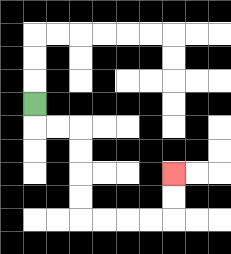{'start': '[1, 4]', 'end': '[7, 7]', 'path_directions': 'D,R,R,D,D,D,D,R,R,R,R,U,U', 'path_coordinates': '[[1, 4], [1, 5], [2, 5], [3, 5], [3, 6], [3, 7], [3, 8], [3, 9], [4, 9], [5, 9], [6, 9], [7, 9], [7, 8], [7, 7]]'}